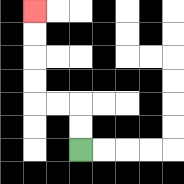{'start': '[3, 6]', 'end': '[1, 0]', 'path_directions': 'U,U,L,L,U,U,U,U', 'path_coordinates': '[[3, 6], [3, 5], [3, 4], [2, 4], [1, 4], [1, 3], [1, 2], [1, 1], [1, 0]]'}